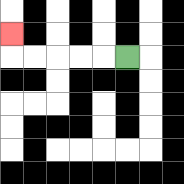{'start': '[5, 2]', 'end': '[0, 1]', 'path_directions': 'L,L,L,L,L,U', 'path_coordinates': '[[5, 2], [4, 2], [3, 2], [2, 2], [1, 2], [0, 2], [0, 1]]'}